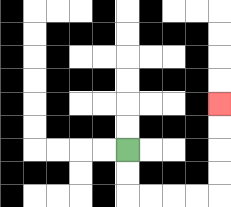{'start': '[5, 6]', 'end': '[9, 4]', 'path_directions': 'D,D,R,R,R,R,U,U,U,U', 'path_coordinates': '[[5, 6], [5, 7], [5, 8], [6, 8], [7, 8], [8, 8], [9, 8], [9, 7], [9, 6], [9, 5], [9, 4]]'}